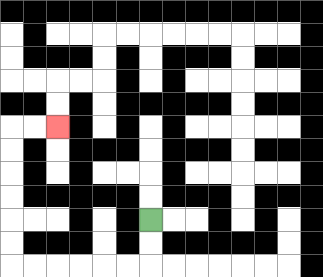{'start': '[6, 9]', 'end': '[2, 5]', 'path_directions': 'D,D,L,L,L,L,L,L,U,U,U,U,U,U,R,R', 'path_coordinates': '[[6, 9], [6, 10], [6, 11], [5, 11], [4, 11], [3, 11], [2, 11], [1, 11], [0, 11], [0, 10], [0, 9], [0, 8], [0, 7], [0, 6], [0, 5], [1, 5], [2, 5]]'}